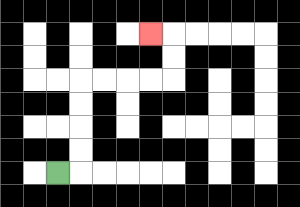{'start': '[2, 7]', 'end': '[6, 1]', 'path_directions': 'R,U,U,U,U,R,R,R,R,U,U,L', 'path_coordinates': '[[2, 7], [3, 7], [3, 6], [3, 5], [3, 4], [3, 3], [4, 3], [5, 3], [6, 3], [7, 3], [7, 2], [7, 1], [6, 1]]'}